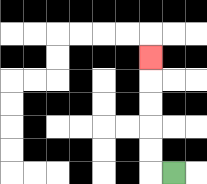{'start': '[7, 7]', 'end': '[6, 2]', 'path_directions': 'L,U,U,U,U,U', 'path_coordinates': '[[7, 7], [6, 7], [6, 6], [6, 5], [6, 4], [6, 3], [6, 2]]'}